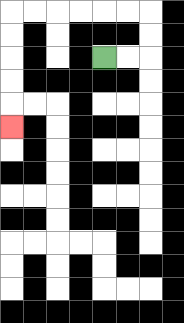{'start': '[4, 2]', 'end': '[0, 5]', 'path_directions': 'R,R,U,U,L,L,L,L,L,L,D,D,D,D,D', 'path_coordinates': '[[4, 2], [5, 2], [6, 2], [6, 1], [6, 0], [5, 0], [4, 0], [3, 0], [2, 0], [1, 0], [0, 0], [0, 1], [0, 2], [0, 3], [0, 4], [0, 5]]'}